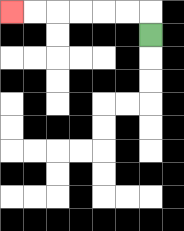{'start': '[6, 1]', 'end': '[0, 0]', 'path_directions': 'U,L,L,L,L,L,L', 'path_coordinates': '[[6, 1], [6, 0], [5, 0], [4, 0], [3, 0], [2, 0], [1, 0], [0, 0]]'}